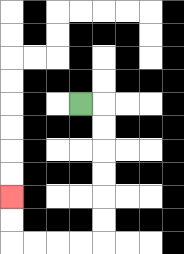{'start': '[3, 4]', 'end': '[0, 8]', 'path_directions': 'R,D,D,D,D,D,D,L,L,L,L,U,U', 'path_coordinates': '[[3, 4], [4, 4], [4, 5], [4, 6], [4, 7], [4, 8], [4, 9], [4, 10], [3, 10], [2, 10], [1, 10], [0, 10], [0, 9], [0, 8]]'}